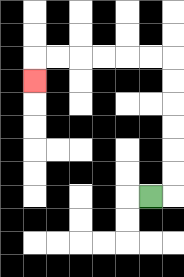{'start': '[6, 8]', 'end': '[1, 3]', 'path_directions': 'R,U,U,U,U,U,U,L,L,L,L,L,L,D', 'path_coordinates': '[[6, 8], [7, 8], [7, 7], [7, 6], [7, 5], [7, 4], [7, 3], [7, 2], [6, 2], [5, 2], [4, 2], [3, 2], [2, 2], [1, 2], [1, 3]]'}